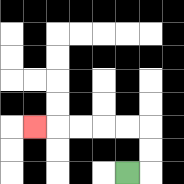{'start': '[5, 7]', 'end': '[1, 5]', 'path_directions': 'R,U,U,L,L,L,L,L', 'path_coordinates': '[[5, 7], [6, 7], [6, 6], [6, 5], [5, 5], [4, 5], [3, 5], [2, 5], [1, 5]]'}